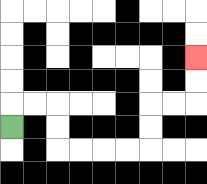{'start': '[0, 5]', 'end': '[8, 2]', 'path_directions': 'U,R,R,D,D,R,R,R,R,U,U,R,R,U,U', 'path_coordinates': '[[0, 5], [0, 4], [1, 4], [2, 4], [2, 5], [2, 6], [3, 6], [4, 6], [5, 6], [6, 6], [6, 5], [6, 4], [7, 4], [8, 4], [8, 3], [8, 2]]'}